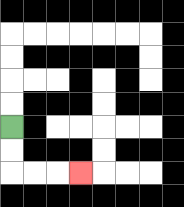{'start': '[0, 5]', 'end': '[3, 7]', 'path_directions': 'D,D,R,R,R', 'path_coordinates': '[[0, 5], [0, 6], [0, 7], [1, 7], [2, 7], [3, 7]]'}